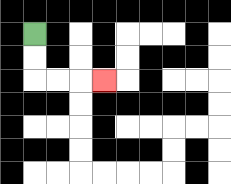{'start': '[1, 1]', 'end': '[4, 3]', 'path_directions': 'D,D,R,R,R', 'path_coordinates': '[[1, 1], [1, 2], [1, 3], [2, 3], [3, 3], [4, 3]]'}